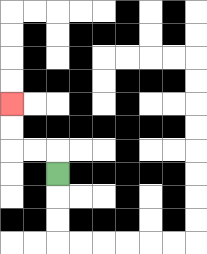{'start': '[2, 7]', 'end': '[0, 4]', 'path_directions': 'U,L,L,U,U', 'path_coordinates': '[[2, 7], [2, 6], [1, 6], [0, 6], [0, 5], [0, 4]]'}